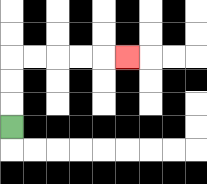{'start': '[0, 5]', 'end': '[5, 2]', 'path_directions': 'U,U,U,R,R,R,R,R', 'path_coordinates': '[[0, 5], [0, 4], [0, 3], [0, 2], [1, 2], [2, 2], [3, 2], [4, 2], [5, 2]]'}